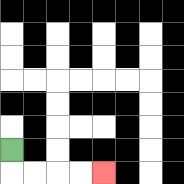{'start': '[0, 6]', 'end': '[4, 7]', 'path_directions': 'D,R,R,R,R', 'path_coordinates': '[[0, 6], [0, 7], [1, 7], [2, 7], [3, 7], [4, 7]]'}